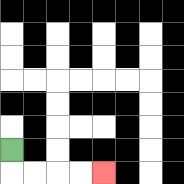{'start': '[0, 6]', 'end': '[4, 7]', 'path_directions': 'D,R,R,R,R', 'path_coordinates': '[[0, 6], [0, 7], [1, 7], [2, 7], [3, 7], [4, 7]]'}